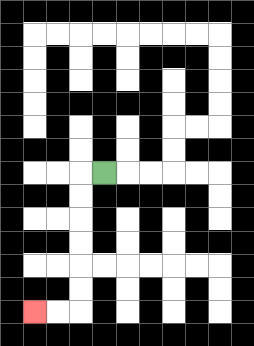{'start': '[4, 7]', 'end': '[1, 13]', 'path_directions': 'L,D,D,D,D,D,D,L,L', 'path_coordinates': '[[4, 7], [3, 7], [3, 8], [3, 9], [3, 10], [3, 11], [3, 12], [3, 13], [2, 13], [1, 13]]'}